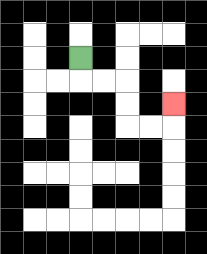{'start': '[3, 2]', 'end': '[7, 4]', 'path_directions': 'D,R,R,D,D,R,R,U', 'path_coordinates': '[[3, 2], [3, 3], [4, 3], [5, 3], [5, 4], [5, 5], [6, 5], [7, 5], [7, 4]]'}